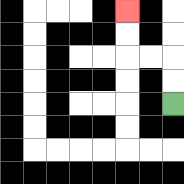{'start': '[7, 4]', 'end': '[5, 0]', 'path_directions': 'U,U,L,L,U,U', 'path_coordinates': '[[7, 4], [7, 3], [7, 2], [6, 2], [5, 2], [5, 1], [5, 0]]'}